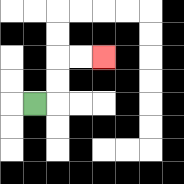{'start': '[1, 4]', 'end': '[4, 2]', 'path_directions': 'R,U,U,R,R', 'path_coordinates': '[[1, 4], [2, 4], [2, 3], [2, 2], [3, 2], [4, 2]]'}